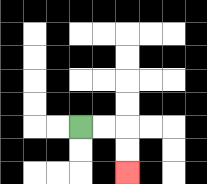{'start': '[3, 5]', 'end': '[5, 7]', 'path_directions': 'R,R,D,D', 'path_coordinates': '[[3, 5], [4, 5], [5, 5], [5, 6], [5, 7]]'}